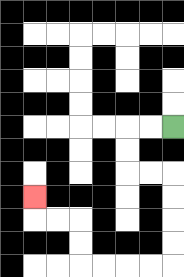{'start': '[7, 5]', 'end': '[1, 8]', 'path_directions': 'L,L,D,D,R,R,D,D,D,D,L,L,L,L,U,U,L,L,U', 'path_coordinates': '[[7, 5], [6, 5], [5, 5], [5, 6], [5, 7], [6, 7], [7, 7], [7, 8], [7, 9], [7, 10], [7, 11], [6, 11], [5, 11], [4, 11], [3, 11], [3, 10], [3, 9], [2, 9], [1, 9], [1, 8]]'}